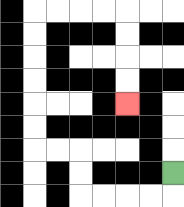{'start': '[7, 7]', 'end': '[5, 4]', 'path_directions': 'D,L,L,L,L,U,U,L,L,U,U,U,U,U,U,R,R,R,R,D,D,D,D', 'path_coordinates': '[[7, 7], [7, 8], [6, 8], [5, 8], [4, 8], [3, 8], [3, 7], [3, 6], [2, 6], [1, 6], [1, 5], [1, 4], [1, 3], [1, 2], [1, 1], [1, 0], [2, 0], [3, 0], [4, 0], [5, 0], [5, 1], [5, 2], [5, 3], [5, 4]]'}